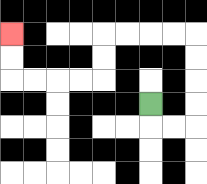{'start': '[6, 4]', 'end': '[0, 1]', 'path_directions': 'D,R,R,U,U,U,U,L,L,L,L,D,D,L,L,L,L,U,U', 'path_coordinates': '[[6, 4], [6, 5], [7, 5], [8, 5], [8, 4], [8, 3], [8, 2], [8, 1], [7, 1], [6, 1], [5, 1], [4, 1], [4, 2], [4, 3], [3, 3], [2, 3], [1, 3], [0, 3], [0, 2], [0, 1]]'}